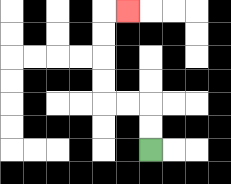{'start': '[6, 6]', 'end': '[5, 0]', 'path_directions': 'U,U,L,L,U,U,U,U,R', 'path_coordinates': '[[6, 6], [6, 5], [6, 4], [5, 4], [4, 4], [4, 3], [4, 2], [4, 1], [4, 0], [5, 0]]'}